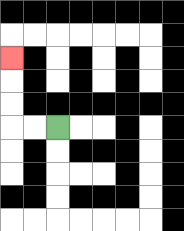{'start': '[2, 5]', 'end': '[0, 2]', 'path_directions': 'L,L,U,U,U', 'path_coordinates': '[[2, 5], [1, 5], [0, 5], [0, 4], [0, 3], [0, 2]]'}